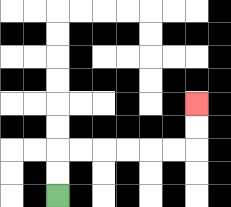{'start': '[2, 8]', 'end': '[8, 4]', 'path_directions': 'U,U,R,R,R,R,R,R,U,U', 'path_coordinates': '[[2, 8], [2, 7], [2, 6], [3, 6], [4, 6], [5, 6], [6, 6], [7, 6], [8, 6], [8, 5], [8, 4]]'}